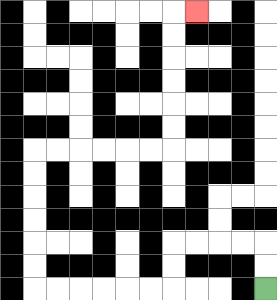{'start': '[11, 12]', 'end': '[8, 0]', 'path_directions': 'U,U,L,L,L,L,D,D,L,L,L,L,L,L,U,U,U,U,U,U,R,R,R,R,R,R,U,U,U,U,U,U,R', 'path_coordinates': '[[11, 12], [11, 11], [11, 10], [10, 10], [9, 10], [8, 10], [7, 10], [7, 11], [7, 12], [6, 12], [5, 12], [4, 12], [3, 12], [2, 12], [1, 12], [1, 11], [1, 10], [1, 9], [1, 8], [1, 7], [1, 6], [2, 6], [3, 6], [4, 6], [5, 6], [6, 6], [7, 6], [7, 5], [7, 4], [7, 3], [7, 2], [7, 1], [7, 0], [8, 0]]'}